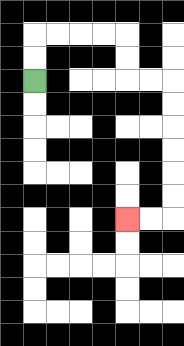{'start': '[1, 3]', 'end': '[5, 9]', 'path_directions': 'U,U,R,R,R,R,D,D,R,R,D,D,D,D,D,D,L,L', 'path_coordinates': '[[1, 3], [1, 2], [1, 1], [2, 1], [3, 1], [4, 1], [5, 1], [5, 2], [5, 3], [6, 3], [7, 3], [7, 4], [7, 5], [7, 6], [7, 7], [7, 8], [7, 9], [6, 9], [5, 9]]'}